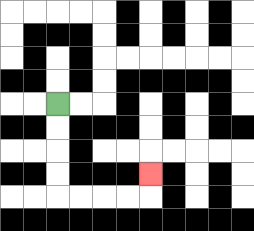{'start': '[2, 4]', 'end': '[6, 7]', 'path_directions': 'D,D,D,D,R,R,R,R,U', 'path_coordinates': '[[2, 4], [2, 5], [2, 6], [2, 7], [2, 8], [3, 8], [4, 8], [5, 8], [6, 8], [6, 7]]'}